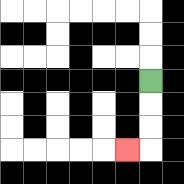{'start': '[6, 3]', 'end': '[5, 6]', 'path_directions': 'D,D,D,L', 'path_coordinates': '[[6, 3], [6, 4], [6, 5], [6, 6], [5, 6]]'}